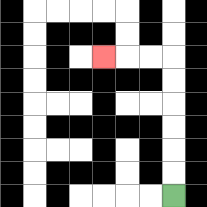{'start': '[7, 8]', 'end': '[4, 2]', 'path_directions': 'U,U,U,U,U,U,L,L,L', 'path_coordinates': '[[7, 8], [7, 7], [7, 6], [7, 5], [7, 4], [7, 3], [7, 2], [6, 2], [5, 2], [4, 2]]'}